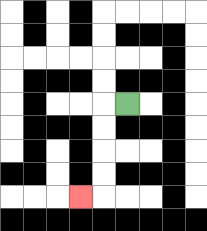{'start': '[5, 4]', 'end': '[3, 8]', 'path_directions': 'L,D,D,D,D,L', 'path_coordinates': '[[5, 4], [4, 4], [4, 5], [4, 6], [4, 7], [4, 8], [3, 8]]'}